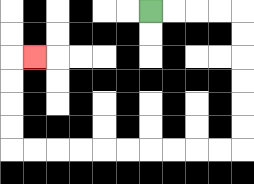{'start': '[6, 0]', 'end': '[1, 2]', 'path_directions': 'R,R,R,R,D,D,D,D,D,D,L,L,L,L,L,L,L,L,L,L,U,U,U,U,R', 'path_coordinates': '[[6, 0], [7, 0], [8, 0], [9, 0], [10, 0], [10, 1], [10, 2], [10, 3], [10, 4], [10, 5], [10, 6], [9, 6], [8, 6], [7, 6], [6, 6], [5, 6], [4, 6], [3, 6], [2, 6], [1, 6], [0, 6], [0, 5], [0, 4], [0, 3], [0, 2], [1, 2]]'}